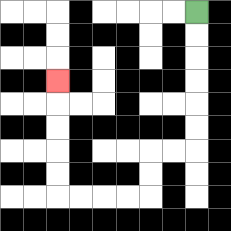{'start': '[8, 0]', 'end': '[2, 3]', 'path_directions': 'D,D,D,D,D,D,L,L,D,D,L,L,L,L,U,U,U,U,U', 'path_coordinates': '[[8, 0], [8, 1], [8, 2], [8, 3], [8, 4], [8, 5], [8, 6], [7, 6], [6, 6], [6, 7], [6, 8], [5, 8], [4, 8], [3, 8], [2, 8], [2, 7], [2, 6], [2, 5], [2, 4], [2, 3]]'}